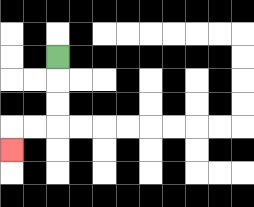{'start': '[2, 2]', 'end': '[0, 6]', 'path_directions': 'D,D,D,L,L,D', 'path_coordinates': '[[2, 2], [2, 3], [2, 4], [2, 5], [1, 5], [0, 5], [0, 6]]'}